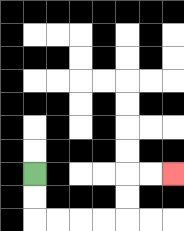{'start': '[1, 7]', 'end': '[7, 7]', 'path_directions': 'D,D,R,R,R,R,U,U,R,R', 'path_coordinates': '[[1, 7], [1, 8], [1, 9], [2, 9], [3, 9], [4, 9], [5, 9], [5, 8], [5, 7], [6, 7], [7, 7]]'}